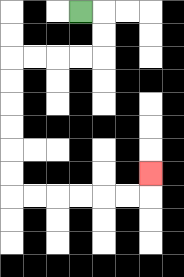{'start': '[3, 0]', 'end': '[6, 7]', 'path_directions': 'R,D,D,L,L,L,L,D,D,D,D,D,D,R,R,R,R,R,R,U', 'path_coordinates': '[[3, 0], [4, 0], [4, 1], [4, 2], [3, 2], [2, 2], [1, 2], [0, 2], [0, 3], [0, 4], [0, 5], [0, 6], [0, 7], [0, 8], [1, 8], [2, 8], [3, 8], [4, 8], [5, 8], [6, 8], [6, 7]]'}